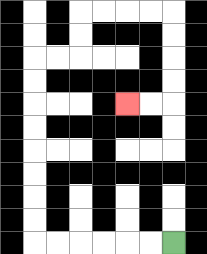{'start': '[7, 10]', 'end': '[5, 4]', 'path_directions': 'L,L,L,L,L,L,U,U,U,U,U,U,U,U,R,R,U,U,R,R,R,R,D,D,D,D,L,L', 'path_coordinates': '[[7, 10], [6, 10], [5, 10], [4, 10], [3, 10], [2, 10], [1, 10], [1, 9], [1, 8], [1, 7], [1, 6], [1, 5], [1, 4], [1, 3], [1, 2], [2, 2], [3, 2], [3, 1], [3, 0], [4, 0], [5, 0], [6, 0], [7, 0], [7, 1], [7, 2], [7, 3], [7, 4], [6, 4], [5, 4]]'}